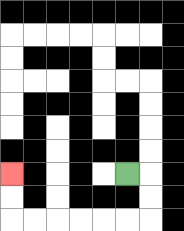{'start': '[5, 7]', 'end': '[0, 7]', 'path_directions': 'R,D,D,L,L,L,L,L,L,U,U', 'path_coordinates': '[[5, 7], [6, 7], [6, 8], [6, 9], [5, 9], [4, 9], [3, 9], [2, 9], [1, 9], [0, 9], [0, 8], [0, 7]]'}